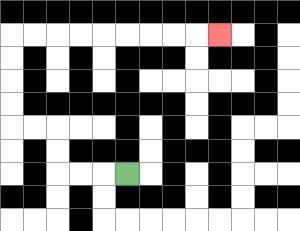{'start': '[5, 7]', 'end': '[9, 1]', 'path_directions': 'L,L,L,U,U,L,L,U,U,U,U,R,R,R,R,R,R,R,R,R', 'path_coordinates': '[[5, 7], [4, 7], [3, 7], [2, 7], [2, 6], [2, 5], [1, 5], [0, 5], [0, 4], [0, 3], [0, 2], [0, 1], [1, 1], [2, 1], [3, 1], [4, 1], [5, 1], [6, 1], [7, 1], [8, 1], [9, 1]]'}